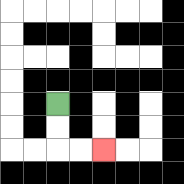{'start': '[2, 4]', 'end': '[4, 6]', 'path_directions': 'D,D,R,R', 'path_coordinates': '[[2, 4], [2, 5], [2, 6], [3, 6], [4, 6]]'}